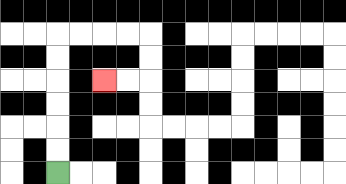{'start': '[2, 7]', 'end': '[4, 3]', 'path_directions': 'U,U,U,U,U,U,R,R,R,R,D,D,L,L', 'path_coordinates': '[[2, 7], [2, 6], [2, 5], [2, 4], [2, 3], [2, 2], [2, 1], [3, 1], [4, 1], [5, 1], [6, 1], [6, 2], [6, 3], [5, 3], [4, 3]]'}